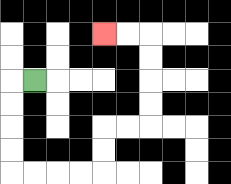{'start': '[1, 3]', 'end': '[4, 1]', 'path_directions': 'L,D,D,D,D,R,R,R,R,U,U,R,R,U,U,U,U,L,L', 'path_coordinates': '[[1, 3], [0, 3], [0, 4], [0, 5], [0, 6], [0, 7], [1, 7], [2, 7], [3, 7], [4, 7], [4, 6], [4, 5], [5, 5], [6, 5], [6, 4], [6, 3], [6, 2], [6, 1], [5, 1], [4, 1]]'}